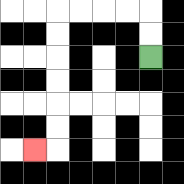{'start': '[6, 2]', 'end': '[1, 6]', 'path_directions': 'U,U,L,L,L,L,D,D,D,D,D,D,L', 'path_coordinates': '[[6, 2], [6, 1], [6, 0], [5, 0], [4, 0], [3, 0], [2, 0], [2, 1], [2, 2], [2, 3], [2, 4], [2, 5], [2, 6], [1, 6]]'}